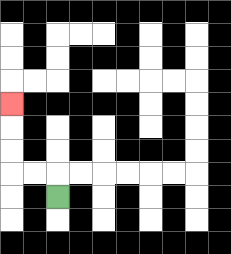{'start': '[2, 8]', 'end': '[0, 4]', 'path_directions': 'U,L,L,U,U,U', 'path_coordinates': '[[2, 8], [2, 7], [1, 7], [0, 7], [0, 6], [0, 5], [0, 4]]'}